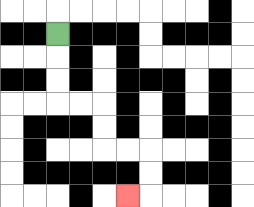{'start': '[2, 1]', 'end': '[5, 8]', 'path_directions': 'D,D,D,R,R,D,D,R,R,D,D,L', 'path_coordinates': '[[2, 1], [2, 2], [2, 3], [2, 4], [3, 4], [4, 4], [4, 5], [4, 6], [5, 6], [6, 6], [6, 7], [6, 8], [5, 8]]'}